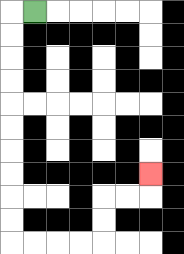{'start': '[1, 0]', 'end': '[6, 7]', 'path_directions': 'L,D,D,D,D,D,D,D,D,D,D,R,R,R,R,U,U,R,R,U', 'path_coordinates': '[[1, 0], [0, 0], [0, 1], [0, 2], [0, 3], [0, 4], [0, 5], [0, 6], [0, 7], [0, 8], [0, 9], [0, 10], [1, 10], [2, 10], [3, 10], [4, 10], [4, 9], [4, 8], [5, 8], [6, 8], [6, 7]]'}